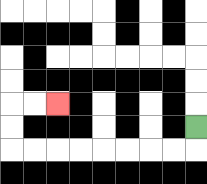{'start': '[8, 5]', 'end': '[2, 4]', 'path_directions': 'D,L,L,L,L,L,L,L,L,U,U,R,R', 'path_coordinates': '[[8, 5], [8, 6], [7, 6], [6, 6], [5, 6], [4, 6], [3, 6], [2, 6], [1, 6], [0, 6], [0, 5], [0, 4], [1, 4], [2, 4]]'}